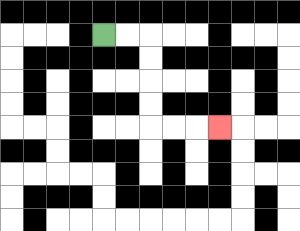{'start': '[4, 1]', 'end': '[9, 5]', 'path_directions': 'R,R,D,D,D,D,R,R,R', 'path_coordinates': '[[4, 1], [5, 1], [6, 1], [6, 2], [6, 3], [6, 4], [6, 5], [7, 5], [8, 5], [9, 5]]'}